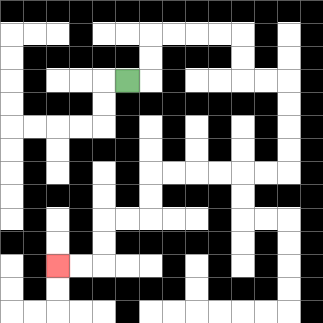{'start': '[5, 3]', 'end': '[2, 11]', 'path_directions': 'R,U,U,R,R,R,R,D,D,R,R,D,D,D,D,L,L,L,L,L,L,D,D,L,L,D,D,L,L', 'path_coordinates': '[[5, 3], [6, 3], [6, 2], [6, 1], [7, 1], [8, 1], [9, 1], [10, 1], [10, 2], [10, 3], [11, 3], [12, 3], [12, 4], [12, 5], [12, 6], [12, 7], [11, 7], [10, 7], [9, 7], [8, 7], [7, 7], [6, 7], [6, 8], [6, 9], [5, 9], [4, 9], [4, 10], [4, 11], [3, 11], [2, 11]]'}